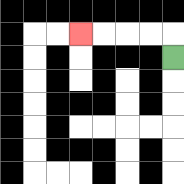{'start': '[7, 2]', 'end': '[3, 1]', 'path_directions': 'U,L,L,L,L', 'path_coordinates': '[[7, 2], [7, 1], [6, 1], [5, 1], [4, 1], [3, 1]]'}